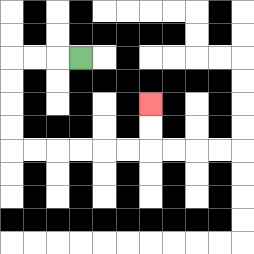{'start': '[3, 2]', 'end': '[6, 4]', 'path_directions': 'L,L,L,D,D,D,D,R,R,R,R,R,R,U,U', 'path_coordinates': '[[3, 2], [2, 2], [1, 2], [0, 2], [0, 3], [0, 4], [0, 5], [0, 6], [1, 6], [2, 6], [3, 6], [4, 6], [5, 6], [6, 6], [6, 5], [6, 4]]'}